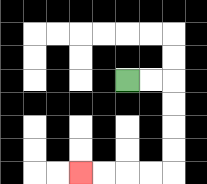{'start': '[5, 3]', 'end': '[3, 7]', 'path_directions': 'R,R,D,D,D,D,L,L,L,L', 'path_coordinates': '[[5, 3], [6, 3], [7, 3], [7, 4], [7, 5], [7, 6], [7, 7], [6, 7], [5, 7], [4, 7], [3, 7]]'}